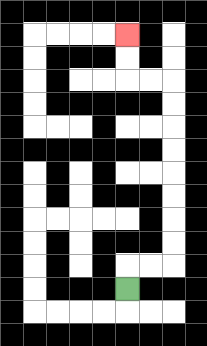{'start': '[5, 12]', 'end': '[5, 1]', 'path_directions': 'U,R,R,U,U,U,U,U,U,U,U,L,L,U,U', 'path_coordinates': '[[5, 12], [5, 11], [6, 11], [7, 11], [7, 10], [7, 9], [7, 8], [7, 7], [7, 6], [7, 5], [7, 4], [7, 3], [6, 3], [5, 3], [5, 2], [5, 1]]'}